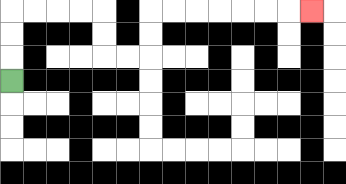{'start': '[0, 3]', 'end': '[13, 0]', 'path_directions': 'U,U,U,R,R,R,R,D,D,R,R,U,U,R,R,R,R,R,R,R', 'path_coordinates': '[[0, 3], [0, 2], [0, 1], [0, 0], [1, 0], [2, 0], [3, 0], [4, 0], [4, 1], [4, 2], [5, 2], [6, 2], [6, 1], [6, 0], [7, 0], [8, 0], [9, 0], [10, 0], [11, 0], [12, 0], [13, 0]]'}